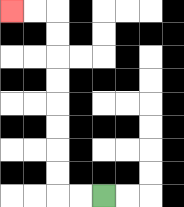{'start': '[4, 8]', 'end': '[0, 0]', 'path_directions': 'L,L,U,U,U,U,U,U,U,U,L,L', 'path_coordinates': '[[4, 8], [3, 8], [2, 8], [2, 7], [2, 6], [2, 5], [2, 4], [2, 3], [2, 2], [2, 1], [2, 0], [1, 0], [0, 0]]'}